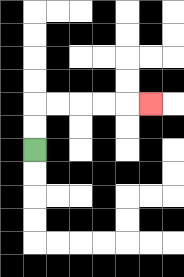{'start': '[1, 6]', 'end': '[6, 4]', 'path_directions': 'U,U,R,R,R,R,R', 'path_coordinates': '[[1, 6], [1, 5], [1, 4], [2, 4], [3, 4], [4, 4], [5, 4], [6, 4]]'}